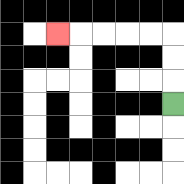{'start': '[7, 4]', 'end': '[2, 1]', 'path_directions': 'U,U,U,L,L,L,L,L', 'path_coordinates': '[[7, 4], [7, 3], [7, 2], [7, 1], [6, 1], [5, 1], [4, 1], [3, 1], [2, 1]]'}